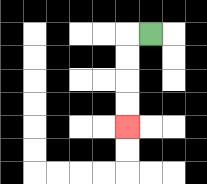{'start': '[6, 1]', 'end': '[5, 5]', 'path_directions': 'L,D,D,D,D', 'path_coordinates': '[[6, 1], [5, 1], [5, 2], [5, 3], [5, 4], [5, 5]]'}